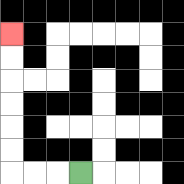{'start': '[3, 7]', 'end': '[0, 1]', 'path_directions': 'L,L,L,U,U,U,U,U,U', 'path_coordinates': '[[3, 7], [2, 7], [1, 7], [0, 7], [0, 6], [0, 5], [0, 4], [0, 3], [0, 2], [0, 1]]'}